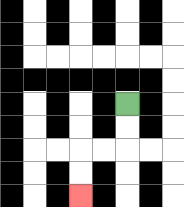{'start': '[5, 4]', 'end': '[3, 8]', 'path_directions': 'D,D,L,L,D,D', 'path_coordinates': '[[5, 4], [5, 5], [5, 6], [4, 6], [3, 6], [3, 7], [3, 8]]'}